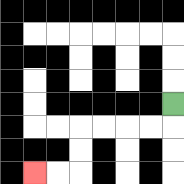{'start': '[7, 4]', 'end': '[1, 7]', 'path_directions': 'D,L,L,L,L,D,D,L,L', 'path_coordinates': '[[7, 4], [7, 5], [6, 5], [5, 5], [4, 5], [3, 5], [3, 6], [3, 7], [2, 7], [1, 7]]'}